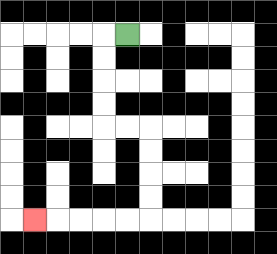{'start': '[5, 1]', 'end': '[1, 9]', 'path_directions': 'L,D,D,D,D,R,R,D,D,D,D,L,L,L,L,L', 'path_coordinates': '[[5, 1], [4, 1], [4, 2], [4, 3], [4, 4], [4, 5], [5, 5], [6, 5], [6, 6], [6, 7], [6, 8], [6, 9], [5, 9], [4, 9], [3, 9], [2, 9], [1, 9]]'}